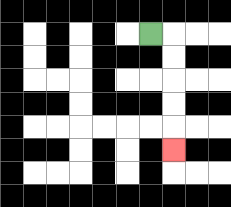{'start': '[6, 1]', 'end': '[7, 6]', 'path_directions': 'R,D,D,D,D,D', 'path_coordinates': '[[6, 1], [7, 1], [7, 2], [7, 3], [7, 4], [7, 5], [7, 6]]'}